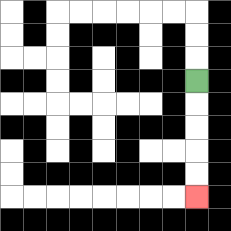{'start': '[8, 3]', 'end': '[8, 8]', 'path_directions': 'D,D,D,D,D', 'path_coordinates': '[[8, 3], [8, 4], [8, 5], [8, 6], [8, 7], [8, 8]]'}